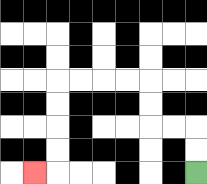{'start': '[8, 7]', 'end': '[1, 7]', 'path_directions': 'U,U,L,L,U,U,L,L,L,L,D,D,D,D,L', 'path_coordinates': '[[8, 7], [8, 6], [8, 5], [7, 5], [6, 5], [6, 4], [6, 3], [5, 3], [4, 3], [3, 3], [2, 3], [2, 4], [2, 5], [2, 6], [2, 7], [1, 7]]'}